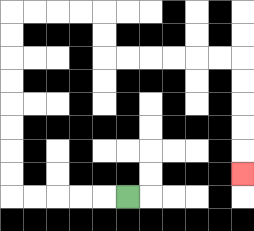{'start': '[5, 8]', 'end': '[10, 7]', 'path_directions': 'L,L,L,L,L,U,U,U,U,U,U,U,U,R,R,R,R,D,D,R,R,R,R,R,R,D,D,D,D,D', 'path_coordinates': '[[5, 8], [4, 8], [3, 8], [2, 8], [1, 8], [0, 8], [0, 7], [0, 6], [0, 5], [0, 4], [0, 3], [0, 2], [0, 1], [0, 0], [1, 0], [2, 0], [3, 0], [4, 0], [4, 1], [4, 2], [5, 2], [6, 2], [7, 2], [8, 2], [9, 2], [10, 2], [10, 3], [10, 4], [10, 5], [10, 6], [10, 7]]'}